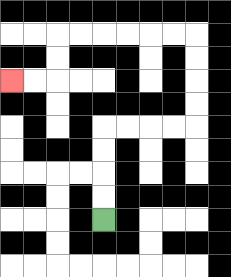{'start': '[4, 9]', 'end': '[0, 3]', 'path_directions': 'U,U,U,U,R,R,R,R,U,U,U,U,L,L,L,L,L,L,D,D,L,L', 'path_coordinates': '[[4, 9], [4, 8], [4, 7], [4, 6], [4, 5], [5, 5], [6, 5], [7, 5], [8, 5], [8, 4], [8, 3], [8, 2], [8, 1], [7, 1], [6, 1], [5, 1], [4, 1], [3, 1], [2, 1], [2, 2], [2, 3], [1, 3], [0, 3]]'}